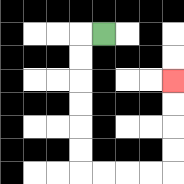{'start': '[4, 1]', 'end': '[7, 3]', 'path_directions': 'L,D,D,D,D,D,D,R,R,R,R,U,U,U,U', 'path_coordinates': '[[4, 1], [3, 1], [3, 2], [3, 3], [3, 4], [3, 5], [3, 6], [3, 7], [4, 7], [5, 7], [6, 7], [7, 7], [7, 6], [7, 5], [7, 4], [7, 3]]'}